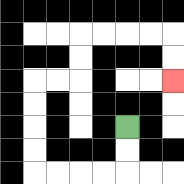{'start': '[5, 5]', 'end': '[7, 3]', 'path_directions': 'D,D,L,L,L,L,U,U,U,U,R,R,U,U,R,R,R,R,D,D', 'path_coordinates': '[[5, 5], [5, 6], [5, 7], [4, 7], [3, 7], [2, 7], [1, 7], [1, 6], [1, 5], [1, 4], [1, 3], [2, 3], [3, 3], [3, 2], [3, 1], [4, 1], [5, 1], [6, 1], [7, 1], [7, 2], [7, 3]]'}